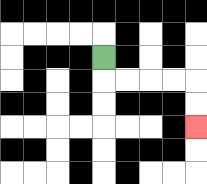{'start': '[4, 2]', 'end': '[8, 5]', 'path_directions': 'D,R,R,R,R,D,D', 'path_coordinates': '[[4, 2], [4, 3], [5, 3], [6, 3], [7, 3], [8, 3], [8, 4], [8, 5]]'}